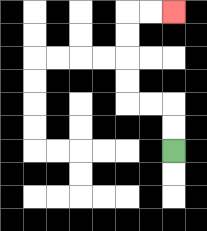{'start': '[7, 6]', 'end': '[7, 0]', 'path_directions': 'U,U,L,L,U,U,U,U,R,R', 'path_coordinates': '[[7, 6], [7, 5], [7, 4], [6, 4], [5, 4], [5, 3], [5, 2], [5, 1], [5, 0], [6, 0], [7, 0]]'}